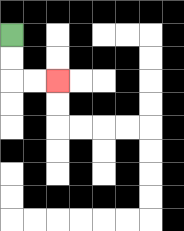{'start': '[0, 1]', 'end': '[2, 3]', 'path_directions': 'D,D,R,R', 'path_coordinates': '[[0, 1], [0, 2], [0, 3], [1, 3], [2, 3]]'}